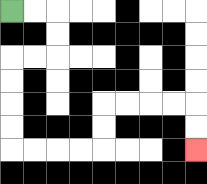{'start': '[0, 0]', 'end': '[8, 6]', 'path_directions': 'R,R,D,D,L,L,D,D,D,D,R,R,R,R,U,U,R,R,R,R,D,D', 'path_coordinates': '[[0, 0], [1, 0], [2, 0], [2, 1], [2, 2], [1, 2], [0, 2], [0, 3], [0, 4], [0, 5], [0, 6], [1, 6], [2, 6], [3, 6], [4, 6], [4, 5], [4, 4], [5, 4], [6, 4], [7, 4], [8, 4], [8, 5], [8, 6]]'}